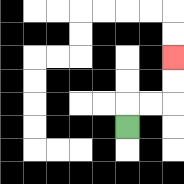{'start': '[5, 5]', 'end': '[7, 2]', 'path_directions': 'U,R,R,U,U', 'path_coordinates': '[[5, 5], [5, 4], [6, 4], [7, 4], [7, 3], [7, 2]]'}